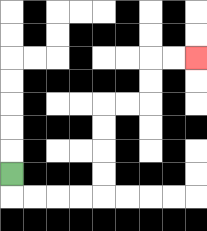{'start': '[0, 7]', 'end': '[8, 2]', 'path_directions': 'D,R,R,R,R,U,U,U,U,R,R,U,U,R,R', 'path_coordinates': '[[0, 7], [0, 8], [1, 8], [2, 8], [3, 8], [4, 8], [4, 7], [4, 6], [4, 5], [4, 4], [5, 4], [6, 4], [6, 3], [6, 2], [7, 2], [8, 2]]'}